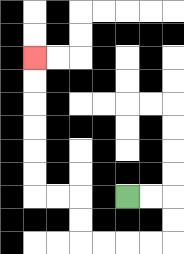{'start': '[5, 8]', 'end': '[1, 2]', 'path_directions': 'R,R,D,D,L,L,L,L,U,U,L,L,U,U,U,U,U,U', 'path_coordinates': '[[5, 8], [6, 8], [7, 8], [7, 9], [7, 10], [6, 10], [5, 10], [4, 10], [3, 10], [3, 9], [3, 8], [2, 8], [1, 8], [1, 7], [1, 6], [1, 5], [1, 4], [1, 3], [1, 2]]'}